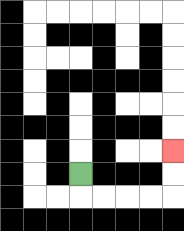{'start': '[3, 7]', 'end': '[7, 6]', 'path_directions': 'D,R,R,R,R,U,U', 'path_coordinates': '[[3, 7], [3, 8], [4, 8], [5, 8], [6, 8], [7, 8], [7, 7], [7, 6]]'}